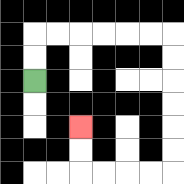{'start': '[1, 3]', 'end': '[3, 5]', 'path_directions': 'U,U,R,R,R,R,R,R,D,D,D,D,D,D,L,L,L,L,U,U', 'path_coordinates': '[[1, 3], [1, 2], [1, 1], [2, 1], [3, 1], [4, 1], [5, 1], [6, 1], [7, 1], [7, 2], [7, 3], [7, 4], [7, 5], [7, 6], [7, 7], [6, 7], [5, 7], [4, 7], [3, 7], [3, 6], [3, 5]]'}